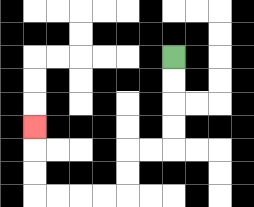{'start': '[7, 2]', 'end': '[1, 5]', 'path_directions': 'D,D,D,D,L,L,D,D,L,L,L,L,U,U,U', 'path_coordinates': '[[7, 2], [7, 3], [7, 4], [7, 5], [7, 6], [6, 6], [5, 6], [5, 7], [5, 8], [4, 8], [3, 8], [2, 8], [1, 8], [1, 7], [1, 6], [1, 5]]'}